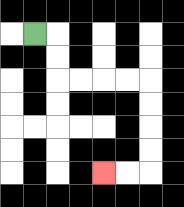{'start': '[1, 1]', 'end': '[4, 7]', 'path_directions': 'R,D,D,R,R,R,R,D,D,D,D,L,L', 'path_coordinates': '[[1, 1], [2, 1], [2, 2], [2, 3], [3, 3], [4, 3], [5, 3], [6, 3], [6, 4], [6, 5], [6, 6], [6, 7], [5, 7], [4, 7]]'}